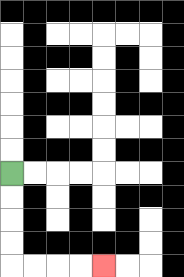{'start': '[0, 7]', 'end': '[4, 11]', 'path_directions': 'D,D,D,D,R,R,R,R', 'path_coordinates': '[[0, 7], [0, 8], [0, 9], [0, 10], [0, 11], [1, 11], [2, 11], [3, 11], [4, 11]]'}